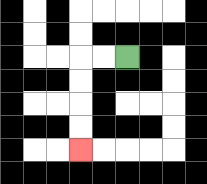{'start': '[5, 2]', 'end': '[3, 6]', 'path_directions': 'L,L,D,D,D,D', 'path_coordinates': '[[5, 2], [4, 2], [3, 2], [3, 3], [3, 4], [3, 5], [3, 6]]'}